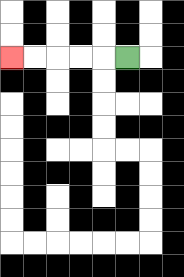{'start': '[5, 2]', 'end': '[0, 2]', 'path_directions': 'L,L,L,L,L', 'path_coordinates': '[[5, 2], [4, 2], [3, 2], [2, 2], [1, 2], [0, 2]]'}